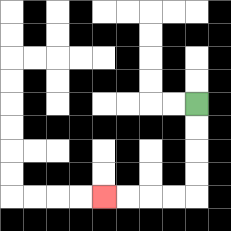{'start': '[8, 4]', 'end': '[4, 8]', 'path_directions': 'D,D,D,D,L,L,L,L', 'path_coordinates': '[[8, 4], [8, 5], [8, 6], [8, 7], [8, 8], [7, 8], [6, 8], [5, 8], [4, 8]]'}